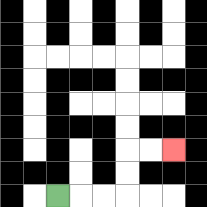{'start': '[2, 8]', 'end': '[7, 6]', 'path_directions': 'R,R,R,U,U,R,R', 'path_coordinates': '[[2, 8], [3, 8], [4, 8], [5, 8], [5, 7], [5, 6], [6, 6], [7, 6]]'}